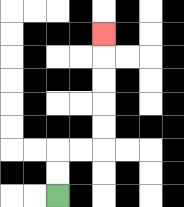{'start': '[2, 8]', 'end': '[4, 1]', 'path_directions': 'U,U,R,R,U,U,U,U,U', 'path_coordinates': '[[2, 8], [2, 7], [2, 6], [3, 6], [4, 6], [4, 5], [4, 4], [4, 3], [4, 2], [4, 1]]'}